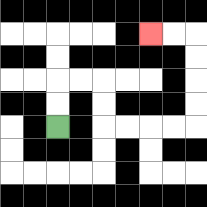{'start': '[2, 5]', 'end': '[6, 1]', 'path_directions': 'U,U,R,R,D,D,R,R,R,R,U,U,U,U,L,L', 'path_coordinates': '[[2, 5], [2, 4], [2, 3], [3, 3], [4, 3], [4, 4], [4, 5], [5, 5], [6, 5], [7, 5], [8, 5], [8, 4], [8, 3], [8, 2], [8, 1], [7, 1], [6, 1]]'}